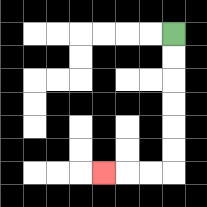{'start': '[7, 1]', 'end': '[4, 7]', 'path_directions': 'D,D,D,D,D,D,L,L,L', 'path_coordinates': '[[7, 1], [7, 2], [7, 3], [7, 4], [7, 5], [7, 6], [7, 7], [6, 7], [5, 7], [4, 7]]'}